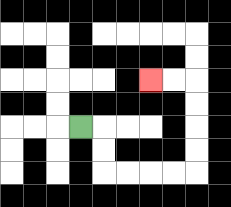{'start': '[3, 5]', 'end': '[6, 3]', 'path_directions': 'R,D,D,R,R,R,R,U,U,U,U,L,L', 'path_coordinates': '[[3, 5], [4, 5], [4, 6], [4, 7], [5, 7], [6, 7], [7, 7], [8, 7], [8, 6], [8, 5], [8, 4], [8, 3], [7, 3], [6, 3]]'}